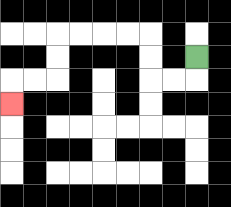{'start': '[8, 2]', 'end': '[0, 4]', 'path_directions': 'D,L,L,U,U,L,L,L,L,D,D,L,L,D', 'path_coordinates': '[[8, 2], [8, 3], [7, 3], [6, 3], [6, 2], [6, 1], [5, 1], [4, 1], [3, 1], [2, 1], [2, 2], [2, 3], [1, 3], [0, 3], [0, 4]]'}